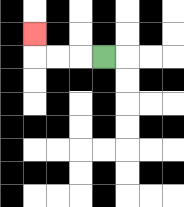{'start': '[4, 2]', 'end': '[1, 1]', 'path_directions': 'L,L,L,U', 'path_coordinates': '[[4, 2], [3, 2], [2, 2], [1, 2], [1, 1]]'}